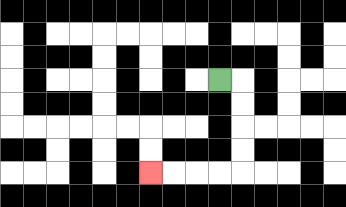{'start': '[9, 3]', 'end': '[6, 7]', 'path_directions': 'R,D,D,D,D,L,L,L,L', 'path_coordinates': '[[9, 3], [10, 3], [10, 4], [10, 5], [10, 6], [10, 7], [9, 7], [8, 7], [7, 7], [6, 7]]'}